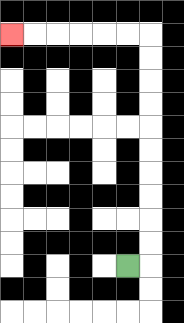{'start': '[5, 11]', 'end': '[0, 1]', 'path_directions': 'R,U,U,U,U,U,U,U,U,U,U,L,L,L,L,L,L', 'path_coordinates': '[[5, 11], [6, 11], [6, 10], [6, 9], [6, 8], [6, 7], [6, 6], [6, 5], [6, 4], [6, 3], [6, 2], [6, 1], [5, 1], [4, 1], [3, 1], [2, 1], [1, 1], [0, 1]]'}